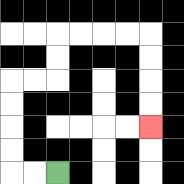{'start': '[2, 7]', 'end': '[6, 5]', 'path_directions': 'L,L,U,U,U,U,R,R,U,U,R,R,R,R,D,D,D,D', 'path_coordinates': '[[2, 7], [1, 7], [0, 7], [0, 6], [0, 5], [0, 4], [0, 3], [1, 3], [2, 3], [2, 2], [2, 1], [3, 1], [4, 1], [5, 1], [6, 1], [6, 2], [6, 3], [6, 4], [6, 5]]'}